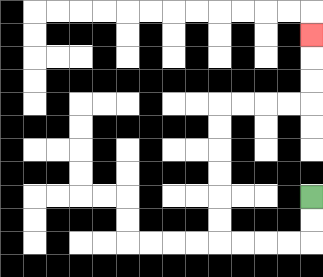{'start': '[13, 8]', 'end': '[13, 1]', 'path_directions': 'D,D,L,L,L,L,U,U,U,U,U,U,R,R,R,R,U,U,U', 'path_coordinates': '[[13, 8], [13, 9], [13, 10], [12, 10], [11, 10], [10, 10], [9, 10], [9, 9], [9, 8], [9, 7], [9, 6], [9, 5], [9, 4], [10, 4], [11, 4], [12, 4], [13, 4], [13, 3], [13, 2], [13, 1]]'}